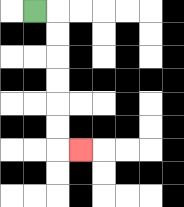{'start': '[1, 0]', 'end': '[3, 6]', 'path_directions': 'R,D,D,D,D,D,D,R', 'path_coordinates': '[[1, 0], [2, 0], [2, 1], [2, 2], [2, 3], [2, 4], [2, 5], [2, 6], [3, 6]]'}